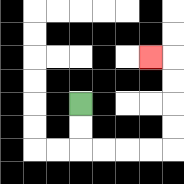{'start': '[3, 4]', 'end': '[6, 2]', 'path_directions': 'D,D,R,R,R,R,U,U,U,U,L', 'path_coordinates': '[[3, 4], [3, 5], [3, 6], [4, 6], [5, 6], [6, 6], [7, 6], [7, 5], [7, 4], [7, 3], [7, 2], [6, 2]]'}